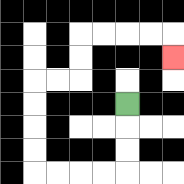{'start': '[5, 4]', 'end': '[7, 2]', 'path_directions': 'D,D,D,L,L,L,L,U,U,U,U,R,R,U,U,R,R,R,R,D', 'path_coordinates': '[[5, 4], [5, 5], [5, 6], [5, 7], [4, 7], [3, 7], [2, 7], [1, 7], [1, 6], [1, 5], [1, 4], [1, 3], [2, 3], [3, 3], [3, 2], [3, 1], [4, 1], [5, 1], [6, 1], [7, 1], [7, 2]]'}